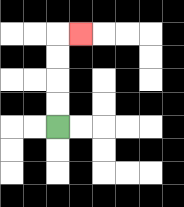{'start': '[2, 5]', 'end': '[3, 1]', 'path_directions': 'U,U,U,U,R', 'path_coordinates': '[[2, 5], [2, 4], [2, 3], [2, 2], [2, 1], [3, 1]]'}